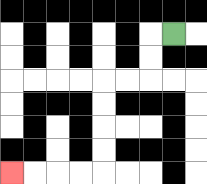{'start': '[7, 1]', 'end': '[0, 7]', 'path_directions': 'L,D,D,L,L,D,D,D,D,L,L,L,L', 'path_coordinates': '[[7, 1], [6, 1], [6, 2], [6, 3], [5, 3], [4, 3], [4, 4], [4, 5], [4, 6], [4, 7], [3, 7], [2, 7], [1, 7], [0, 7]]'}